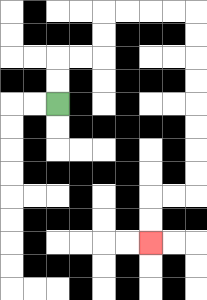{'start': '[2, 4]', 'end': '[6, 10]', 'path_directions': 'U,U,R,R,U,U,R,R,R,R,D,D,D,D,D,D,D,D,L,L,D,D', 'path_coordinates': '[[2, 4], [2, 3], [2, 2], [3, 2], [4, 2], [4, 1], [4, 0], [5, 0], [6, 0], [7, 0], [8, 0], [8, 1], [8, 2], [8, 3], [8, 4], [8, 5], [8, 6], [8, 7], [8, 8], [7, 8], [6, 8], [6, 9], [6, 10]]'}